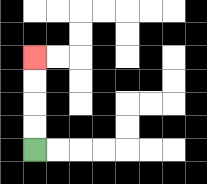{'start': '[1, 6]', 'end': '[1, 2]', 'path_directions': 'U,U,U,U', 'path_coordinates': '[[1, 6], [1, 5], [1, 4], [1, 3], [1, 2]]'}